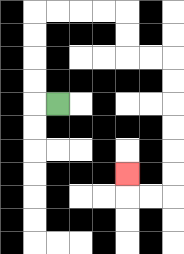{'start': '[2, 4]', 'end': '[5, 7]', 'path_directions': 'L,U,U,U,U,R,R,R,R,D,D,R,R,D,D,D,D,D,D,L,L,U', 'path_coordinates': '[[2, 4], [1, 4], [1, 3], [1, 2], [1, 1], [1, 0], [2, 0], [3, 0], [4, 0], [5, 0], [5, 1], [5, 2], [6, 2], [7, 2], [7, 3], [7, 4], [7, 5], [7, 6], [7, 7], [7, 8], [6, 8], [5, 8], [5, 7]]'}